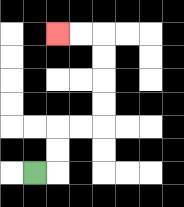{'start': '[1, 7]', 'end': '[2, 1]', 'path_directions': 'R,U,U,R,R,U,U,U,U,L,L', 'path_coordinates': '[[1, 7], [2, 7], [2, 6], [2, 5], [3, 5], [4, 5], [4, 4], [4, 3], [4, 2], [4, 1], [3, 1], [2, 1]]'}